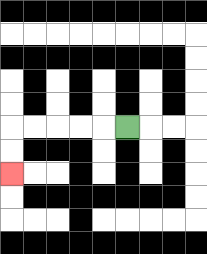{'start': '[5, 5]', 'end': '[0, 7]', 'path_directions': 'L,L,L,L,L,D,D', 'path_coordinates': '[[5, 5], [4, 5], [3, 5], [2, 5], [1, 5], [0, 5], [0, 6], [0, 7]]'}